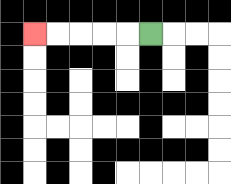{'start': '[6, 1]', 'end': '[1, 1]', 'path_directions': 'L,L,L,L,L', 'path_coordinates': '[[6, 1], [5, 1], [4, 1], [3, 1], [2, 1], [1, 1]]'}